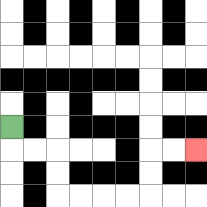{'start': '[0, 5]', 'end': '[8, 6]', 'path_directions': 'D,R,R,D,D,R,R,R,R,U,U,R,R', 'path_coordinates': '[[0, 5], [0, 6], [1, 6], [2, 6], [2, 7], [2, 8], [3, 8], [4, 8], [5, 8], [6, 8], [6, 7], [6, 6], [7, 6], [8, 6]]'}